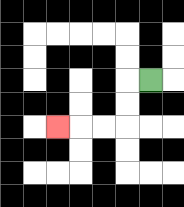{'start': '[6, 3]', 'end': '[2, 5]', 'path_directions': 'L,D,D,L,L,L', 'path_coordinates': '[[6, 3], [5, 3], [5, 4], [5, 5], [4, 5], [3, 5], [2, 5]]'}